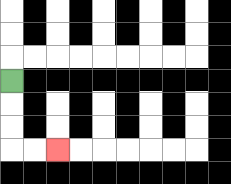{'start': '[0, 3]', 'end': '[2, 6]', 'path_directions': 'D,D,D,R,R', 'path_coordinates': '[[0, 3], [0, 4], [0, 5], [0, 6], [1, 6], [2, 6]]'}